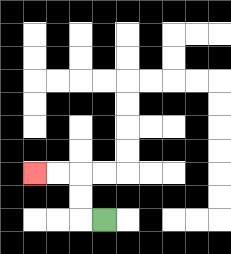{'start': '[4, 9]', 'end': '[1, 7]', 'path_directions': 'L,U,U,L,L', 'path_coordinates': '[[4, 9], [3, 9], [3, 8], [3, 7], [2, 7], [1, 7]]'}